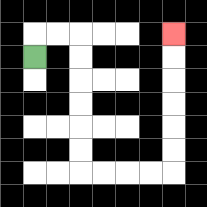{'start': '[1, 2]', 'end': '[7, 1]', 'path_directions': 'U,R,R,D,D,D,D,D,D,R,R,R,R,U,U,U,U,U,U', 'path_coordinates': '[[1, 2], [1, 1], [2, 1], [3, 1], [3, 2], [3, 3], [3, 4], [3, 5], [3, 6], [3, 7], [4, 7], [5, 7], [6, 7], [7, 7], [7, 6], [7, 5], [7, 4], [7, 3], [7, 2], [7, 1]]'}